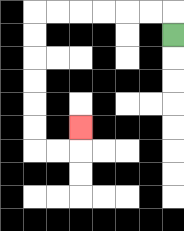{'start': '[7, 1]', 'end': '[3, 5]', 'path_directions': 'U,L,L,L,L,L,L,D,D,D,D,D,D,R,R,U', 'path_coordinates': '[[7, 1], [7, 0], [6, 0], [5, 0], [4, 0], [3, 0], [2, 0], [1, 0], [1, 1], [1, 2], [1, 3], [1, 4], [1, 5], [1, 6], [2, 6], [3, 6], [3, 5]]'}